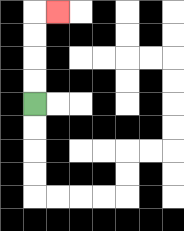{'start': '[1, 4]', 'end': '[2, 0]', 'path_directions': 'U,U,U,U,R', 'path_coordinates': '[[1, 4], [1, 3], [1, 2], [1, 1], [1, 0], [2, 0]]'}